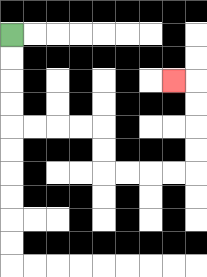{'start': '[0, 1]', 'end': '[7, 3]', 'path_directions': 'D,D,D,D,R,R,R,R,D,D,R,R,R,R,U,U,U,U,L', 'path_coordinates': '[[0, 1], [0, 2], [0, 3], [0, 4], [0, 5], [1, 5], [2, 5], [3, 5], [4, 5], [4, 6], [4, 7], [5, 7], [6, 7], [7, 7], [8, 7], [8, 6], [8, 5], [8, 4], [8, 3], [7, 3]]'}